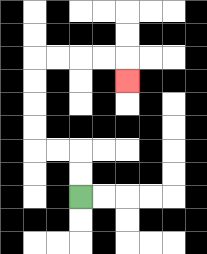{'start': '[3, 8]', 'end': '[5, 3]', 'path_directions': 'U,U,L,L,U,U,U,U,R,R,R,R,D', 'path_coordinates': '[[3, 8], [3, 7], [3, 6], [2, 6], [1, 6], [1, 5], [1, 4], [1, 3], [1, 2], [2, 2], [3, 2], [4, 2], [5, 2], [5, 3]]'}